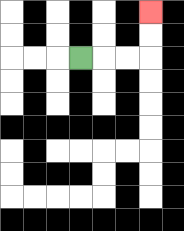{'start': '[3, 2]', 'end': '[6, 0]', 'path_directions': 'R,R,R,U,U', 'path_coordinates': '[[3, 2], [4, 2], [5, 2], [6, 2], [6, 1], [6, 0]]'}